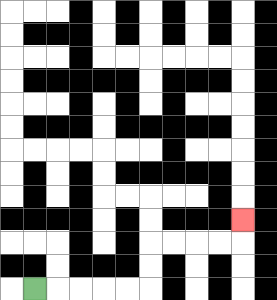{'start': '[1, 12]', 'end': '[10, 9]', 'path_directions': 'R,R,R,R,R,U,U,R,R,R,R,U', 'path_coordinates': '[[1, 12], [2, 12], [3, 12], [4, 12], [5, 12], [6, 12], [6, 11], [6, 10], [7, 10], [8, 10], [9, 10], [10, 10], [10, 9]]'}